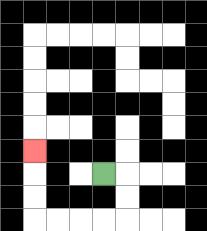{'start': '[4, 7]', 'end': '[1, 6]', 'path_directions': 'R,D,D,L,L,L,L,U,U,U', 'path_coordinates': '[[4, 7], [5, 7], [5, 8], [5, 9], [4, 9], [3, 9], [2, 9], [1, 9], [1, 8], [1, 7], [1, 6]]'}